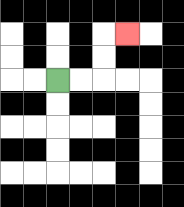{'start': '[2, 3]', 'end': '[5, 1]', 'path_directions': 'R,R,U,U,R', 'path_coordinates': '[[2, 3], [3, 3], [4, 3], [4, 2], [4, 1], [5, 1]]'}